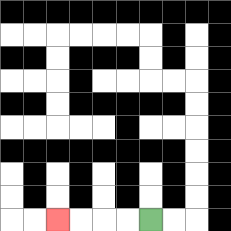{'start': '[6, 9]', 'end': '[2, 9]', 'path_directions': 'L,L,L,L', 'path_coordinates': '[[6, 9], [5, 9], [4, 9], [3, 9], [2, 9]]'}